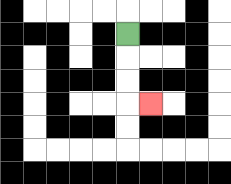{'start': '[5, 1]', 'end': '[6, 4]', 'path_directions': 'D,D,D,R', 'path_coordinates': '[[5, 1], [5, 2], [5, 3], [5, 4], [6, 4]]'}